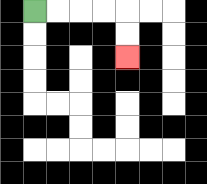{'start': '[1, 0]', 'end': '[5, 2]', 'path_directions': 'R,R,R,R,D,D', 'path_coordinates': '[[1, 0], [2, 0], [3, 0], [4, 0], [5, 0], [5, 1], [5, 2]]'}